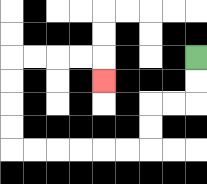{'start': '[8, 2]', 'end': '[4, 3]', 'path_directions': 'D,D,L,L,D,D,L,L,L,L,L,L,U,U,U,U,R,R,R,R,D', 'path_coordinates': '[[8, 2], [8, 3], [8, 4], [7, 4], [6, 4], [6, 5], [6, 6], [5, 6], [4, 6], [3, 6], [2, 6], [1, 6], [0, 6], [0, 5], [0, 4], [0, 3], [0, 2], [1, 2], [2, 2], [3, 2], [4, 2], [4, 3]]'}